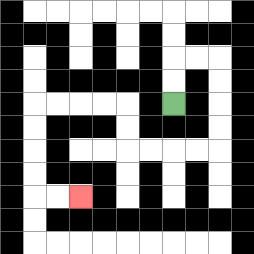{'start': '[7, 4]', 'end': '[3, 8]', 'path_directions': 'U,U,R,R,D,D,D,D,L,L,L,L,U,U,L,L,L,L,D,D,D,D,R,R', 'path_coordinates': '[[7, 4], [7, 3], [7, 2], [8, 2], [9, 2], [9, 3], [9, 4], [9, 5], [9, 6], [8, 6], [7, 6], [6, 6], [5, 6], [5, 5], [5, 4], [4, 4], [3, 4], [2, 4], [1, 4], [1, 5], [1, 6], [1, 7], [1, 8], [2, 8], [3, 8]]'}